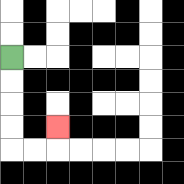{'start': '[0, 2]', 'end': '[2, 5]', 'path_directions': 'D,D,D,D,R,R,U', 'path_coordinates': '[[0, 2], [0, 3], [0, 4], [0, 5], [0, 6], [1, 6], [2, 6], [2, 5]]'}